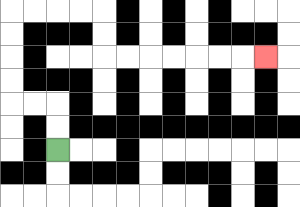{'start': '[2, 6]', 'end': '[11, 2]', 'path_directions': 'U,U,L,L,U,U,U,U,R,R,R,R,D,D,R,R,R,R,R,R,R', 'path_coordinates': '[[2, 6], [2, 5], [2, 4], [1, 4], [0, 4], [0, 3], [0, 2], [0, 1], [0, 0], [1, 0], [2, 0], [3, 0], [4, 0], [4, 1], [4, 2], [5, 2], [6, 2], [7, 2], [8, 2], [9, 2], [10, 2], [11, 2]]'}